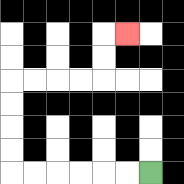{'start': '[6, 7]', 'end': '[5, 1]', 'path_directions': 'L,L,L,L,L,L,U,U,U,U,R,R,R,R,U,U,R', 'path_coordinates': '[[6, 7], [5, 7], [4, 7], [3, 7], [2, 7], [1, 7], [0, 7], [0, 6], [0, 5], [0, 4], [0, 3], [1, 3], [2, 3], [3, 3], [4, 3], [4, 2], [4, 1], [5, 1]]'}